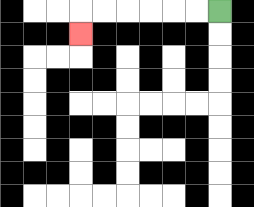{'start': '[9, 0]', 'end': '[3, 1]', 'path_directions': 'L,L,L,L,L,L,D', 'path_coordinates': '[[9, 0], [8, 0], [7, 0], [6, 0], [5, 0], [4, 0], [3, 0], [3, 1]]'}